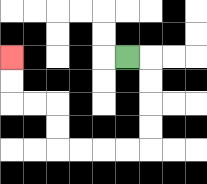{'start': '[5, 2]', 'end': '[0, 2]', 'path_directions': 'R,D,D,D,D,L,L,L,L,U,U,L,L,U,U', 'path_coordinates': '[[5, 2], [6, 2], [6, 3], [6, 4], [6, 5], [6, 6], [5, 6], [4, 6], [3, 6], [2, 6], [2, 5], [2, 4], [1, 4], [0, 4], [0, 3], [0, 2]]'}